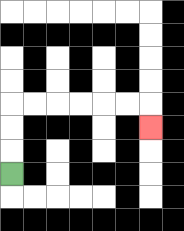{'start': '[0, 7]', 'end': '[6, 5]', 'path_directions': 'U,U,U,R,R,R,R,R,R,D', 'path_coordinates': '[[0, 7], [0, 6], [0, 5], [0, 4], [1, 4], [2, 4], [3, 4], [4, 4], [5, 4], [6, 4], [6, 5]]'}